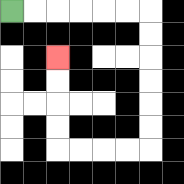{'start': '[0, 0]', 'end': '[2, 2]', 'path_directions': 'R,R,R,R,R,R,D,D,D,D,D,D,L,L,L,L,U,U,U,U', 'path_coordinates': '[[0, 0], [1, 0], [2, 0], [3, 0], [4, 0], [5, 0], [6, 0], [6, 1], [6, 2], [6, 3], [6, 4], [6, 5], [6, 6], [5, 6], [4, 6], [3, 6], [2, 6], [2, 5], [2, 4], [2, 3], [2, 2]]'}